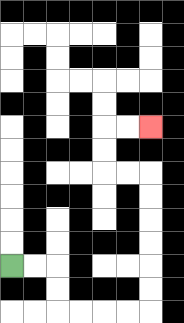{'start': '[0, 11]', 'end': '[6, 5]', 'path_directions': 'R,R,D,D,R,R,R,R,U,U,U,U,U,U,L,L,U,U,R,R', 'path_coordinates': '[[0, 11], [1, 11], [2, 11], [2, 12], [2, 13], [3, 13], [4, 13], [5, 13], [6, 13], [6, 12], [6, 11], [6, 10], [6, 9], [6, 8], [6, 7], [5, 7], [4, 7], [4, 6], [4, 5], [5, 5], [6, 5]]'}